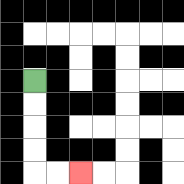{'start': '[1, 3]', 'end': '[3, 7]', 'path_directions': 'D,D,D,D,R,R', 'path_coordinates': '[[1, 3], [1, 4], [1, 5], [1, 6], [1, 7], [2, 7], [3, 7]]'}